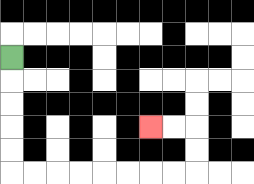{'start': '[0, 2]', 'end': '[6, 5]', 'path_directions': 'D,D,D,D,D,R,R,R,R,R,R,R,R,U,U,L,L', 'path_coordinates': '[[0, 2], [0, 3], [0, 4], [0, 5], [0, 6], [0, 7], [1, 7], [2, 7], [3, 7], [4, 7], [5, 7], [6, 7], [7, 7], [8, 7], [8, 6], [8, 5], [7, 5], [6, 5]]'}